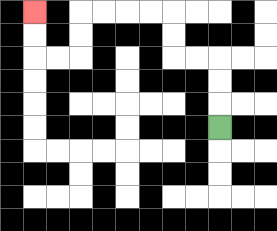{'start': '[9, 5]', 'end': '[1, 0]', 'path_directions': 'U,U,U,L,L,U,U,L,L,L,L,D,D,L,L,U,U', 'path_coordinates': '[[9, 5], [9, 4], [9, 3], [9, 2], [8, 2], [7, 2], [7, 1], [7, 0], [6, 0], [5, 0], [4, 0], [3, 0], [3, 1], [3, 2], [2, 2], [1, 2], [1, 1], [1, 0]]'}